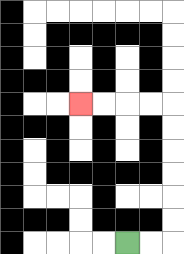{'start': '[5, 10]', 'end': '[3, 4]', 'path_directions': 'R,R,U,U,U,U,U,U,L,L,L,L', 'path_coordinates': '[[5, 10], [6, 10], [7, 10], [7, 9], [7, 8], [7, 7], [7, 6], [7, 5], [7, 4], [6, 4], [5, 4], [4, 4], [3, 4]]'}